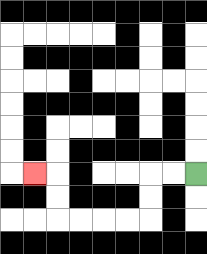{'start': '[8, 7]', 'end': '[1, 7]', 'path_directions': 'L,L,D,D,L,L,L,L,U,U,L', 'path_coordinates': '[[8, 7], [7, 7], [6, 7], [6, 8], [6, 9], [5, 9], [4, 9], [3, 9], [2, 9], [2, 8], [2, 7], [1, 7]]'}